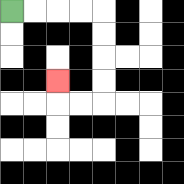{'start': '[0, 0]', 'end': '[2, 3]', 'path_directions': 'R,R,R,R,D,D,D,D,L,L,U', 'path_coordinates': '[[0, 0], [1, 0], [2, 0], [3, 0], [4, 0], [4, 1], [4, 2], [4, 3], [4, 4], [3, 4], [2, 4], [2, 3]]'}